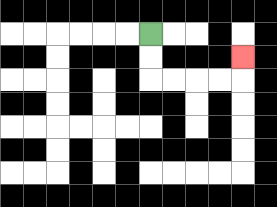{'start': '[6, 1]', 'end': '[10, 2]', 'path_directions': 'D,D,R,R,R,R,U', 'path_coordinates': '[[6, 1], [6, 2], [6, 3], [7, 3], [8, 3], [9, 3], [10, 3], [10, 2]]'}